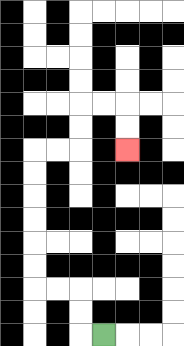{'start': '[4, 14]', 'end': '[5, 6]', 'path_directions': 'L,U,U,L,L,U,U,U,U,U,U,R,R,U,U,R,R,D,D', 'path_coordinates': '[[4, 14], [3, 14], [3, 13], [3, 12], [2, 12], [1, 12], [1, 11], [1, 10], [1, 9], [1, 8], [1, 7], [1, 6], [2, 6], [3, 6], [3, 5], [3, 4], [4, 4], [5, 4], [5, 5], [5, 6]]'}